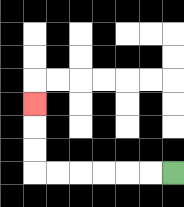{'start': '[7, 7]', 'end': '[1, 4]', 'path_directions': 'L,L,L,L,L,L,U,U,U', 'path_coordinates': '[[7, 7], [6, 7], [5, 7], [4, 7], [3, 7], [2, 7], [1, 7], [1, 6], [1, 5], [1, 4]]'}